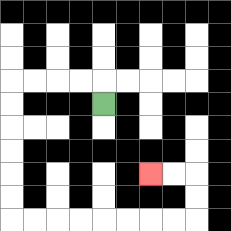{'start': '[4, 4]', 'end': '[6, 7]', 'path_directions': 'U,L,L,L,L,D,D,D,D,D,D,R,R,R,R,R,R,R,R,U,U,L,L', 'path_coordinates': '[[4, 4], [4, 3], [3, 3], [2, 3], [1, 3], [0, 3], [0, 4], [0, 5], [0, 6], [0, 7], [0, 8], [0, 9], [1, 9], [2, 9], [3, 9], [4, 9], [5, 9], [6, 9], [7, 9], [8, 9], [8, 8], [8, 7], [7, 7], [6, 7]]'}